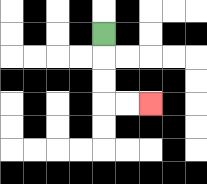{'start': '[4, 1]', 'end': '[6, 4]', 'path_directions': 'D,D,D,R,R', 'path_coordinates': '[[4, 1], [4, 2], [4, 3], [4, 4], [5, 4], [6, 4]]'}